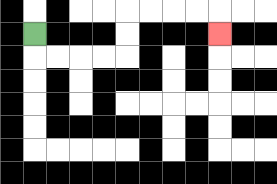{'start': '[1, 1]', 'end': '[9, 1]', 'path_directions': 'D,R,R,R,R,U,U,R,R,R,R,D', 'path_coordinates': '[[1, 1], [1, 2], [2, 2], [3, 2], [4, 2], [5, 2], [5, 1], [5, 0], [6, 0], [7, 0], [8, 0], [9, 0], [9, 1]]'}